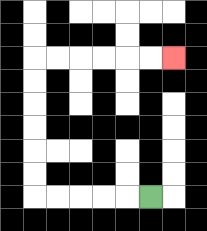{'start': '[6, 8]', 'end': '[7, 2]', 'path_directions': 'L,L,L,L,L,U,U,U,U,U,U,R,R,R,R,R,R', 'path_coordinates': '[[6, 8], [5, 8], [4, 8], [3, 8], [2, 8], [1, 8], [1, 7], [1, 6], [1, 5], [1, 4], [1, 3], [1, 2], [2, 2], [3, 2], [4, 2], [5, 2], [6, 2], [7, 2]]'}